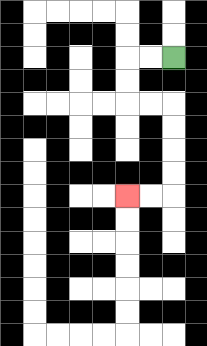{'start': '[7, 2]', 'end': '[5, 8]', 'path_directions': 'L,L,D,D,R,R,D,D,D,D,L,L', 'path_coordinates': '[[7, 2], [6, 2], [5, 2], [5, 3], [5, 4], [6, 4], [7, 4], [7, 5], [7, 6], [7, 7], [7, 8], [6, 8], [5, 8]]'}